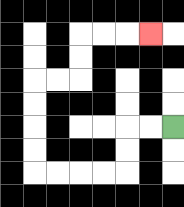{'start': '[7, 5]', 'end': '[6, 1]', 'path_directions': 'L,L,D,D,L,L,L,L,U,U,U,U,R,R,U,U,R,R,R', 'path_coordinates': '[[7, 5], [6, 5], [5, 5], [5, 6], [5, 7], [4, 7], [3, 7], [2, 7], [1, 7], [1, 6], [1, 5], [1, 4], [1, 3], [2, 3], [3, 3], [3, 2], [3, 1], [4, 1], [5, 1], [6, 1]]'}